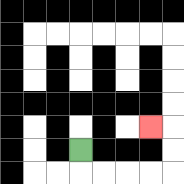{'start': '[3, 6]', 'end': '[6, 5]', 'path_directions': 'D,R,R,R,R,U,U,L', 'path_coordinates': '[[3, 6], [3, 7], [4, 7], [5, 7], [6, 7], [7, 7], [7, 6], [7, 5], [6, 5]]'}